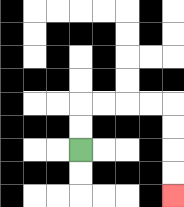{'start': '[3, 6]', 'end': '[7, 8]', 'path_directions': 'U,U,R,R,R,R,D,D,D,D', 'path_coordinates': '[[3, 6], [3, 5], [3, 4], [4, 4], [5, 4], [6, 4], [7, 4], [7, 5], [7, 6], [7, 7], [7, 8]]'}